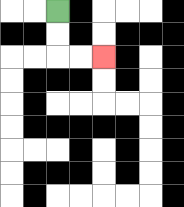{'start': '[2, 0]', 'end': '[4, 2]', 'path_directions': 'D,D,R,R', 'path_coordinates': '[[2, 0], [2, 1], [2, 2], [3, 2], [4, 2]]'}